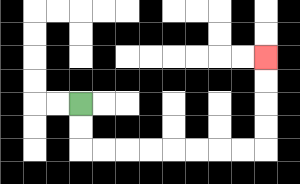{'start': '[3, 4]', 'end': '[11, 2]', 'path_directions': 'D,D,R,R,R,R,R,R,R,R,U,U,U,U', 'path_coordinates': '[[3, 4], [3, 5], [3, 6], [4, 6], [5, 6], [6, 6], [7, 6], [8, 6], [9, 6], [10, 6], [11, 6], [11, 5], [11, 4], [11, 3], [11, 2]]'}